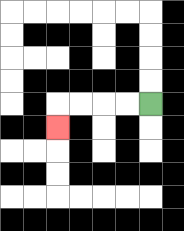{'start': '[6, 4]', 'end': '[2, 5]', 'path_directions': 'L,L,L,L,D', 'path_coordinates': '[[6, 4], [5, 4], [4, 4], [3, 4], [2, 4], [2, 5]]'}